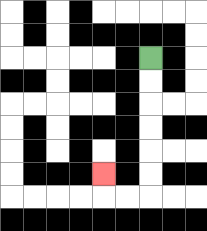{'start': '[6, 2]', 'end': '[4, 7]', 'path_directions': 'D,D,D,D,D,D,L,L,U', 'path_coordinates': '[[6, 2], [6, 3], [6, 4], [6, 5], [6, 6], [6, 7], [6, 8], [5, 8], [4, 8], [4, 7]]'}